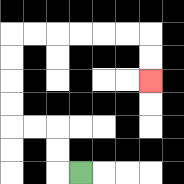{'start': '[3, 7]', 'end': '[6, 3]', 'path_directions': 'L,U,U,L,L,U,U,U,U,R,R,R,R,R,R,D,D', 'path_coordinates': '[[3, 7], [2, 7], [2, 6], [2, 5], [1, 5], [0, 5], [0, 4], [0, 3], [0, 2], [0, 1], [1, 1], [2, 1], [3, 1], [4, 1], [5, 1], [6, 1], [6, 2], [6, 3]]'}